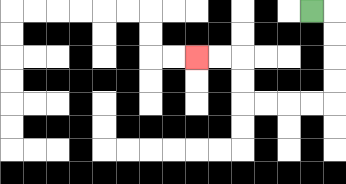{'start': '[13, 0]', 'end': '[8, 2]', 'path_directions': 'R,D,D,D,D,L,L,L,L,U,U,L,L', 'path_coordinates': '[[13, 0], [14, 0], [14, 1], [14, 2], [14, 3], [14, 4], [13, 4], [12, 4], [11, 4], [10, 4], [10, 3], [10, 2], [9, 2], [8, 2]]'}